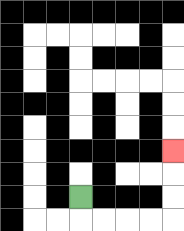{'start': '[3, 8]', 'end': '[7, 6]', 'path_directions': 'D,R,R,R,R,U,U,U', 'path_coordinates': '[[3, 8], [3, 9], [4, 9], [5, 9], [6, 9], [7, 9], [7, 8], [7, 7], [7, 6]]'}